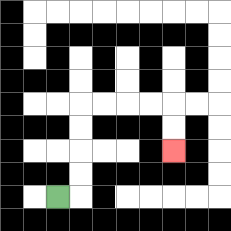{'start': '[2, 8]', 'end': '[7, 6]', 'path_directions': 'R,U,U,U,U,R,R,R,R,D,D', 'path_coordinates': '[[2, 8], [3, 8], [3, 7], [3, 6], [3, 5], [3, 4], [4, 4], [5, 4], [6, 4], [7, 4], [7, 5], [7, 6]]'}